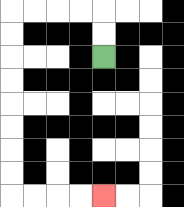{'start': '[4, 2]', 'end': '[4, 8]', 'path_directions': 'U,U,L,L,L,L,D,D,D,D,D,D,D,D,R,R,R,R', 'path_coordinates': '[[4, 2], [4, 1], [4, 0], [3, 0], [2, 0], [1, 0], [0, 0], [0, 1], [0, 2], [0, 3], [0, 4], [0, 5], [0, 6], [0, 7], [0, 8], [1, 8], [2, 8], [3, 8], [4, 8]]'}